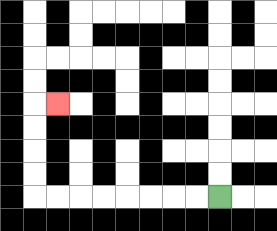{'start': '[9, 8]', 'end': '[2, 4]', 'path_directions': 'L,L,L,L,L,L,L,L,U,U,U,U,R', 'path_coordinates': '[[9, 8], [8, 8], [7, 8], [6, 8], [5, 8], [4, 8], [3, 8], [2, 8], [1, 8], [1, 7], [1, 6], [1, 5], [1, 4], [2, 4]]'}